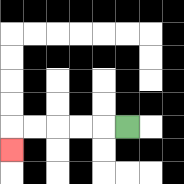{'start': '[5, 5]', 'end': '[0, 6]', 'path_directions': 'L,L,L,L,L,D', 'path_coordinates': '[[5, 5], [4, 5], [3, 5], [2, 5], [1, 5], [0, 5], [0, 6]]'}